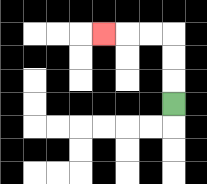{'start': '[7, 4]', 'end': '[4, 1]', 'path_directions': 'U,U,U,L,L,L', 'path_coordinates': '[[7, 4], [7, 3], [7, 2], [7, 1], [6, 1], [5, 1], [4, 1]]'}